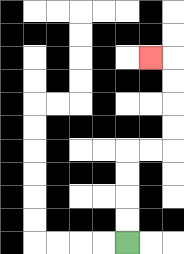{'start': '[5, 10]', 'end': '[6, 2]', 'path_directions': 'U,U,U,U,R,R,U,U,U,U,L', 'path_coordinates': '[[5, 10], [5, 9], [5, 8], [5, 7], [5, 6], [6, 6], [7, 6], [7, 5], [7, 4], [7, 3], [7, 2], [6, 2]]'}